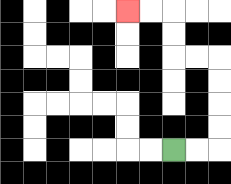{'start': '[7, 6]', 'end': '[5, 0]', 'path_directions': 'R,R,U,U,U,U,L,L,U,U,L,L', 'path_coordinates': '[[7, 6], [8, 6], [9, 6], [9, 5], [9, 4], [9, 3], [9, 2], [8, 2], [7, 2], [7, 1], [7, 0], [6, 0], [5, 0]]'}